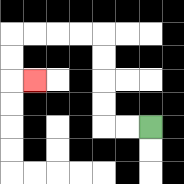{'start': '[6, 5]', 'end': '[1, 3]', 'path_directions': 'L,L,U,U,U,U,L,L,L,L,D,D,R', 'path_coordinates': '[[6, 5], [5, 5], [4, 5], [4, 4], [4, 3], [4, 2], [4, 1], [3, 1], [2, 1], [1, 1], [0, 1], [0, 2], [0, 3], [1, 3]]'}